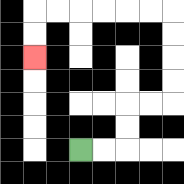{'start': '[3, 6]', 'end': '[1, 2]', 'path_directions': 'R,R,U,U,R,R,U,U,U,U,L,L,L,L,L,L,D,D', 'path_coordinates': '[[3, 6], [4, 6], [5, 6], [5, 5], [5, 4], [6, 4], [7, 4], [7, 3], [7, 2], [7, 1], [7, 0], [6, 0], [5, 0], [4, 0], [3, 0], [2, 0], [1, 0], [1, 1], [1, 2]]'}